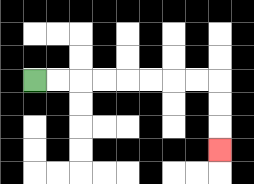{'start': '[1, 3]', 'end': '[9, 6]', 'path_directions': 'R,R,R,R,R,R,R,R,D,D,D', 'path_coordinates': '[[1, 3], [2, 3], [3, 3], [4, 3], [5, 3], [6, 3], [7, 3], [8, 3], [9, 3], [9, 4], [9, 5], [9, 6]]'}